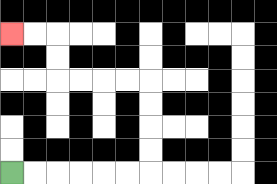{'start': '[0, 7]', 'end': '[0, 1]', 'path_directions': 'R,R,R,R,R,R,U,U,U,U,L,L,L,L,U,U,L,L', 'path_coordinates': '[[0, 7], [1, 7], [2, 7], [3, 7], [4, 7], [5, 7], [6, 7], [6, 6], [6, 5], [6, 4], [6, 3], [5, 3], [4, 3], [3, 3], [2, 3], [2, 2], [2, 1], [1, 1], [0, 1]]'}